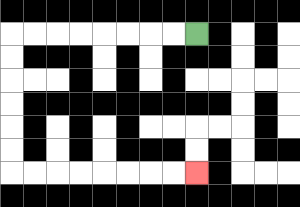{'start': '[8, 1]', 'end': '[8, 7]', 'path_directions': 'L,L,L,L,L,L,L,L,D,D,D,D,D,D,R,R,R,R,R,R,R,R', 'path_coordinates': '[[8, 1], [7, 1], [6, 1], [5, 1], [4, 1], [3, 1], [2, 1], [1, 1], [0, 1], [0, 2], [0, 3], [0, 4], [0, 5], [0, 6], [0, 7], [1, 7], [2, 7], [3, 7], [4, 7], [5, 7], [6, 7], [7, 7], [8, 7]]'}